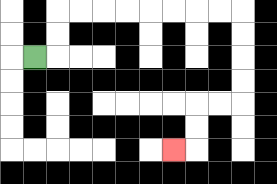{'start': '[1, 2]', 'end': '[7, 6]', 'path_directions': 'R,U,U,R,R,R,R,R,R,R,R,D,D,D,D,L,L,D,D,L', 'path_coordinates': '[[1, 2], [2, 2], [2, 1], [2, 0], [3, 0], [4, 0], [5, 0], [6, 0], [7, 0], [8, 0], [9, 0], [10, 0], [10, 1], [10, 2], [10, 3], [10, 4], [9, 4], [8, 4], [8, 5], [8, 6], [7, 6]]'}